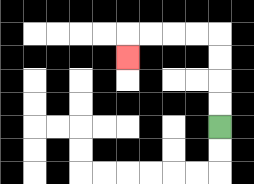{'start': '[9, 5]', 'end': '[5, 2]', 'path_directions': 'U,U,U,U,L,L,L,L,D', 'path_coordinates': '[[9, 5], [9, 4], [9, 3], [9, 2], [9, 1], [8, 1], [7, 1], [6, 1], [5, 1], [5, 2]]'}